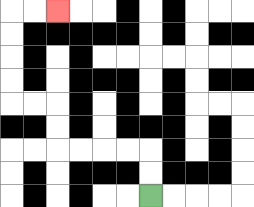{'start': '[6, 8]', 'end': '[2, 0]', 'path_directions': 'U,U,L,L,L,L,U,U,L,L,U,U,U,U,R,R', 'path_coordinates': '[[6, 8], [6, 7], [6, 6], [5, 6], [4, 6], [3, 6], [2, 6], [2, 5], [2, 4], [1, 4], [0, 4], [0, 3], [0, 2], [0, 1], [0, 0], [1, 0], [2, 0]]'}